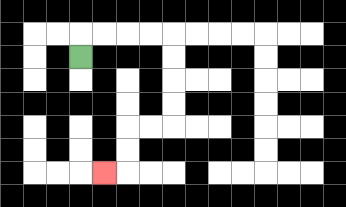{'start': '[3, 2]', 'end': '[4, 7]', 'path_directions': 'U,R,R,R,R,D,D,D,D,L,L,D,D,L', 'path_coordinates': '[[3, 2], [3, 1], [4, 1], [5, 1], [6, 1], [7, 1], [7, 2], [7, 3], [7, 4], [7, 5], [6, 5], [5, 5], [5, 6], [5, 7], [4, 7]]'}